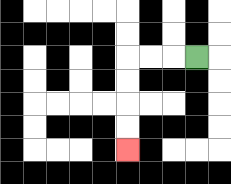{'start': '[8, 2]', 'end': '[5, 6]', 'path_directions': 'L,L,L,D,D,D,D', 'path_coordinates': '[[8, 2], [7, 2], [6, 2], [5, 2], [5, 3], [5, 4], [5, 5], [5, 6]]'}